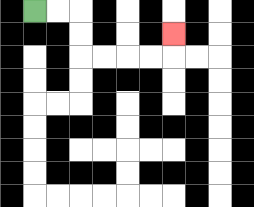{'start': '[1, 0]', 'end': '[7, 1]', 'path_directions': 'R,R,D,D,R,R,R,R,U', 'path_coordinates': '[[1, 0], [2, 0], [3, 0], [3, 1], [3, 2], [4, 2], [5, 2], [6, 2], [7, 2], [7, 1]]'}